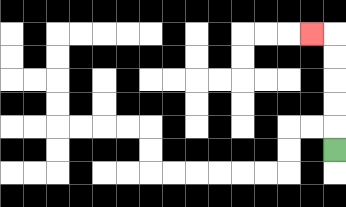{'start': '[14, 6]', 'end': '[13, 1]', 'path_directions': 'U,U,U,U,U,L', 'path_coordinates': '[[14, 6], [14, 5], [14, 4], [14, 3], [14, 2], [14, 1], [13, 1]]'}